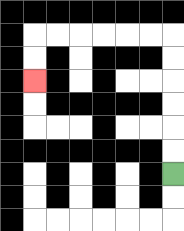{'start': '[7, 7]', 'end': '[1, 3]', 'path_directions': 'U,U,U,U,U,U,L,L,L,L,L,L,D,D', 'path_coordinates': '[[7, 7], [7, 6], [7, 5], [7, 4], [7, 3], [7, 2], [7, 1], [6, 1], [5, 1], [4, 1], [3, 1], [2, 1], [1, 1], [1, 2], [1, 3]]'}